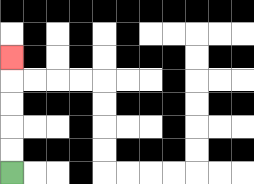{'start': '[0, 7]', 'end': '[0, 2]', 'path_directions': 'U,U,U,U,U', 'path_coordinates': '[[0, 7], [0, 6], [0, 5], [0, 4], [0, 3], [0, 2]]'}